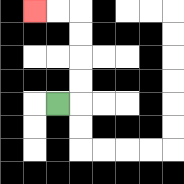{'start': '[2, 4]', 'end': '[1, 0]', 'path_directions': 'R,U,U,U,U,L,L', 'path_coordinates': '[[2, 4], [3, 4], [3, 3], [3, 2], [3, 1], [3, 0], [2, 0], [1, 0]]'}